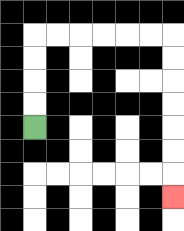{'start': '[1, 5]', 'end': '[7, 8]', 'path_directions': 'U,U,U,U,R,R,R,R,R,R,D,D,D,D,D,D,D', 'path_coordinates': '[[1, 5], [1, 4], [1, 3], [1, 2], [1, 1], [2, 1], [3, 1], [4, 1], [5, 1], [6, 1], [7, 1], [7, 2], [7, 3], [7, 4], [7, 5], [7, 6], [7, 7], [7, 8]]'}